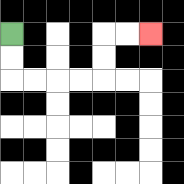{'start': '[0, 1]', 'end': '[6, 1]', 'path_directions': 'D,D,R,R,R,R,U,U,R,R', 'path_coordinates': '[[0, 1], [0, 2], [0, 3], [1, 3], [2, 3], [3, 3], [4, 3], [4, 2], [4, 1], [5, 1], [6, 1]]'}